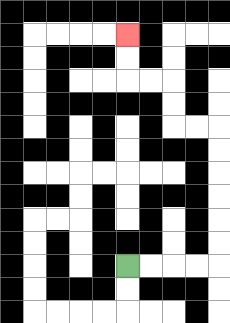{'start': '[5, 11]', 'end': '[5, 1]', 'path_directions': 'R,R,R,R,U,U,U,U,U,U,L,L,U,U,L,L,U,U', 'path_coordinates': '[[5, 11], [6, 11], [7, 11], [8, 11], [9, 11], [9, 10], [9, 9], [9, 8], [9, 7], [9, 6], [9, 5], [8, 5], [7, 5], [7, 4], [7, 3], [6, 3], [5, 3], [5, 2], [5, 1]]'}